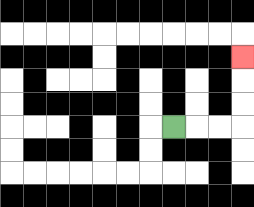{'start': '[7, 5]', 'end': '[10, 2]', 'path_directions': 'R,R,R,U,U,U', 'path_coordinates': '[[7, 5], [8, 5], [9, 5], [10, 5], [10, 4], [10, 3], [10, 2]]'}